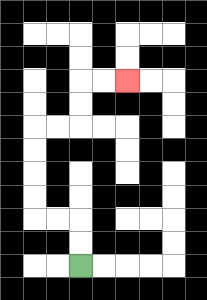{'start': '[3, 11]', 'end': '[5, 3]', 'path_directions': 'U,U,L,L,U,U,U,U,R,R,U,U,R,R', 'path_coordinates': '[[3, 11], [3, 10], [3, 9], [2, 9], [1, 9], [1, 8], [1, 7], [1, 6], [1, 5], [2, 5], [3, 5], [3, 4], [3, 3], [4, 3], [5, 3]]'}